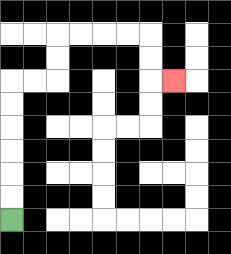{'start': '[0, 9]', 'end': '[7, 3]', 'path_directions': 'U,U,U,U,U,U,R,R,U,U,R,R,R,R,D,D,R', 'path_coordinates': '[[0, 9], [0, 8], [0, 7], [0, 6], [0, 5], [0, 4], [0, 3], [1, 3], [2, 3], [2, 2], [2, 1], [3, 1], [4, 1], [5, 1], [6, 1], [6, 2], [6, 3], [7, 3]]'}